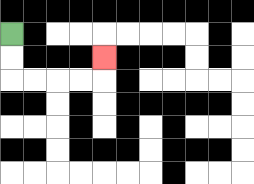{'start': '[0, 1]', 'end': '[4, 2]', 'path_directions': 'D,D,R,R,R,R,U', 'path_coordinates': '[[0, 1], [0, 2], [0, 3], [1, 3], [2, 3], [3, 3], [4, 3], [4, 2]]'}